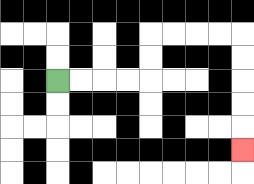{'start': '[2, 3]', 'end': '[10, 6]', 'path_directions': 'R,R,R,R,U,U,R,R,R,R,D,D,D,D,D', 'path_coordinates': '[[2, 3], [3, 3], [4, 3], [5, 3], [6, 3], [6, 2], [6, 1], [7, 1], [8, 1], [9, 1], [10, 1], [10, 2], [10, 3], [10, 4], [10, 5], [10, 6]]'}